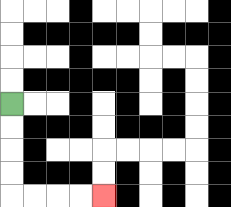{'start': '[0, 4]', 'end': '[4, 8]', 'path_directions': 'D,D,D,D,R,R,R,R', 'path_coordinates': '[[0, 4], [0, 5], [0, 6], [0, 7], [0, 8], [1, 8], [2, 8], [3, 8], [4, 8]]'}